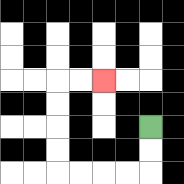{'start': '[6, 5]', 'end': '[4, 3]', 'path_directions': 'D,D,L,L,L,L,U,U,U,U,R,R', 'path_coordinates': '[[6, 5], [6, 6], [6, 7], [5, 7], [4, 7], [3, 7], [2, 7], [2, 6], [2, 5], [2, 4], [2, 3], [3, 3], [4, 3]]'}